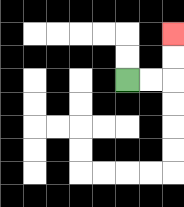{'start': '[5, 3]', 'end': '[7, 1]', 'path_directions': 'R,R,U,U', 'path_coordinates': '[[5, 3], [6, 3], [7, 3], [7, 2], [7, 1]]'}